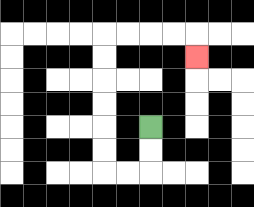{'start': '[6, 5]', 'end': '[8, 2]', 'path_directions': 'D,D,L,L,U,U,U,U,U,U,R,R,R,R,D', 'path_coordinates': '[[6, 5], [6, 6], [6, 7], [5, 7], [4, 7], [4, 6], [4, 5], [4, 4], [4, 3], [4, 2], [4, 1], [5, 1], [6, 1], [7, 1], [8, 1], [8, 2]]'}